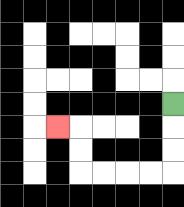{'start': '[7, 4]', 'end': '[2, 5]', 'path_directions': 'D,D,D,L,L,L,L,U,U,L', 'path_coordinates': '[[7, 4], [7, 5], [7, 6], [7, 7], [6, 7], [5, 7], [4, 7], [3, 7], [3, 6], [3, 5], [2, 5]]'}